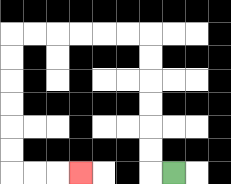{'start': '[7, 7]', 'end': '[3, 7]', 'path_directions': 'L,U,U,U,U,U,U,L,L,L,L,L,L,D,D,D,D,D,D,R,R,R', 'path_coordinates': '[[7, 7], [6, 7], [6, 6], [6, 5], [6, 4], [6, 3], [6, 2], [6, 1], [5, 1], [4, 1], [3, 1], [2, 1], [1, 1], [0, 1], [0, 2], [0, 3], [0, 4], [0, 5], [0, 6], [0, 7], [1, 7], [2, 7], [3, 7]]'}